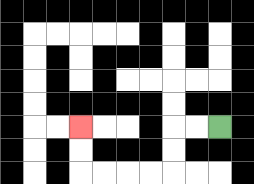{'start': '[9, 5]', 'end': '[3, 5]', 'path_directions': 'L,L,D,D,L,L,L,L,U,U', 'path_coordinates': '[[9, 5], [8, 5], [7, 5], [7, 6], [7, 7], [6, 7], [5, 7], [4, 7], [3, 7], [3, 6], [3, 5]]'}